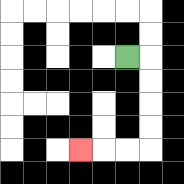{'start': '[5, 2]', 'end': '[3, 6]', 'path_directions': 'R,D,D,D,D,L,L,L', 'path_coordinates': '[[5, 2], [6, 2], [6, 3], [6, 4], [6, 5], [6, 6], [5, 6], [4, 6], [3, 6]]'}